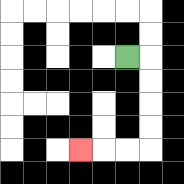{'start': '[5, 2]', 'end': '[3, 6]', 'path_directions': 'R,D,D,D,D,L,L,L', 'path_coordinates': '[[5, 2], [6, 2], [6, 3], [6, 4], [6, 5], [6, 6], [5, 6], [4, 6], [3, 6]]'}